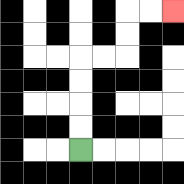{'start': '[3, 6]', 'end': '[7, 0]', 'path_directions': 'U,U,U,U,R,R,U,U,R,R', 'path_coordinates': '[[3, 6], [3, 5], [3, 4], [3, 3], [3, 2], [4, 2], [5, 2], [5, 1], [5, 0], [6, 0], [7, 0]]'}